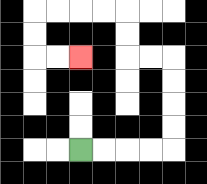{'start': '[3, 6]', 'end': '[3, 2]', 'path_directions': 'R,R,R,R,U,U,U,U,L,L,U,U,L,L,L,L,D,D,R,R', 'path_coordinates': '[[3, 6], [4, 6], [5, 6], [6, 6], [7, 6], [7, 5], [7, 4], [7, 3], [7, 2], [6, 2], [5, 2], [5, 1], [5, 0], [4, 0], [3, 0], [2, 0], [1, 0], [1, 1], [1, 2], [2, 2], [3, 2]]'}